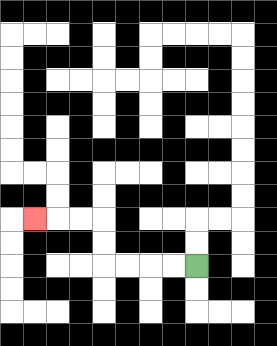{'start': '[8, 11]', 'end': '[1, 9]', 'path_directions': 'L,L,L,L,U,U,L,L,L', 'path_coordinates': '[[8, 11], [7, 11], [6, 11], [5, 11], [4, 11], [4, 10], [4, 9], [3, 9], [2, 9], [1, 9]]'}